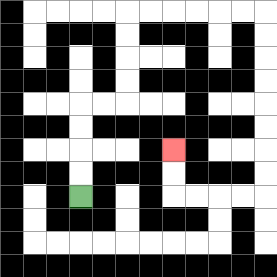{'start': '[3, 8]', 'end': '[7, 6]', 'path_directions': 'U,U,U,U,R,R,U,U,U,U,R,R,R,R,R,R,D,D,D,D,D,D,D,D,L,L,L,L,U,U', 'path_coordinates': '[[3, 8], [3, 7], [3, 6], [3, 5], [3, 4], [4, 4], [5, 4], [5, 3], [5, 2], [5, 1], [5, 0], [6, 0], [7, 0], [8, 0], [9, 0], [10, 0], [11, 0], [11, 1], [11, 2], [11, 3], [11, 4], [11, 5], [11, 6], [11, 7], [11, 8], [10, 8], [9, 8], [8, 8], [7, 8], [7, 7], [7, 6]]'}